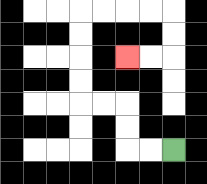{'start': '[7, 6]', 'end': '[5, 2]', 'path_directions': 'L,L,U,U,L,L,U,U,U,U,R,R,R,R,D,D,L,L', 'path_coordinates': '[[7, 6], [6, 6], [5, 6], [5, 5], [5, 4], [4, 4], [3, 4], [3, 3], [3, 2], [3, 1], [3, 0], [4, 0], [5, 0], [6, 0], [7, 0], [7, 1], [7, 2], [6, 2], [5, 2]]'}